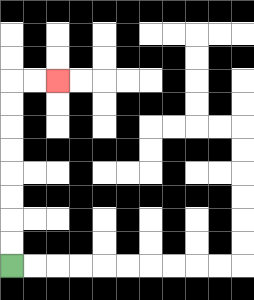{'start': '[0, 11]', 'end': '[2, 3]', 'path_directions': 'U,U,U,U,U,U,U,U,R,R', 'path_coordinates': '[[0, 11], [0, 10], [0, 9], [0, 8], [0, 7], [0, 6], [0, 5], [0, 4], [0, 3], [1, 3], [2, 3]]'}